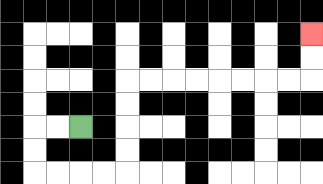{'start': '[3, 5]', 'end': '[13, 1]', 'path_directions': 'L,L,D,D,R,R,R,R,U,U,U,U,R,R,R,R,R,R,R,R,U,U', 'path_coordinates': '[[3, 5], [2, 5], [1, 5], [1, 6], [1, 7], [2, 7], [3, 7], [4, 7], [5, 7], [5, 6], [5, 5], [5, 4], [5, 3], [6, 3], [7, 3], [8, 3], [9, 3], [10, 3], [11, 3], [12, 3], [13, 3], [13, 2], [13, 1]]'}